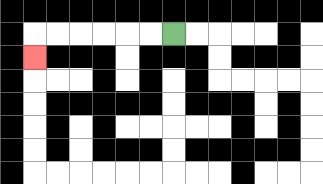{'start': '[7, 1]', 'end': '[1, 2]', 'path_directions': 'L,L,L,L,L,L,D', 'path_coordinates': '[[7, 1], [6, 1], [5, 1], [4, 1], [3, 1], [2, 1], [1, 1], [1, 2]]'}